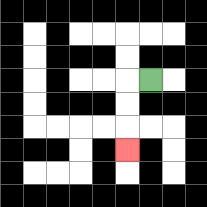{'start': '[6, 3]', 'end': '[5, 6]', 'path_directions': 'L,D,D,D', 'path_coordinates': '[[6, 3], [5, 3], [5, 4], [5, 5], [5, 6]]'}